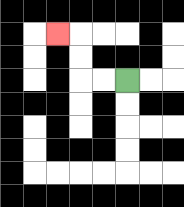{'start': '[5, 3]', 'end': '[2, 1]', 'path_directions': 'L,L,U,U,L', 'path_coordinates': '[[5, 3], [4, 3], [3, 3], [3, 2], [3, 1], [2, 1]]'}